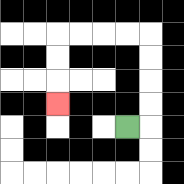{'start': '[5, 5]', 'end': '[2, 4]', 'path_directions': 'R,U,U,U,U,L,L,L,L,D,D,D', 'path_coordinates': '[[5, 5], [6, 5], [6, 4], [6, 3], [6, 2], [6, 1], [5, 1], [4, 1], [3, 1], [2, 1], [2, 2], [2, 3], [2, 4]]'}